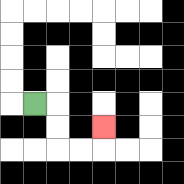{'start': '[1, 4]', 'end': '[4, 5]', 'path_directions': 'R,D,D,R,R,U', 'path_coordinates': '[[1, 4], [2, 4], [2, 5], [2, 6], [3, 6], [4, 6], [4, 5]]'}